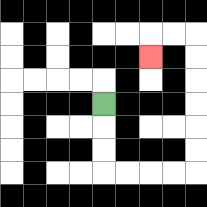{'start': '[4, 4]', 'end': '[6, 2]', 'path_directions': 'D,D,D,R,R,R,R,U,U,U,U,U,U,L,L,D', 'path_coordinates': '[[4, 4], [4, 5], [4, 6], [4, 7], [5, 7], [6, 7], [7, 7], [8, 7], [8, 6], [8, 5], [8, 4], [8, 3], [8, 2], [8, 1], [7, 1], [6, 1], [6, 2]]'}